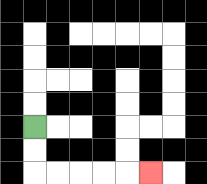{'start': '[1, 5]', 'end': '[6, 7]', 'path_directions': 'D,D,R,R,R,R,R', 'path_coordinates': '[[1, 5], [1, 6], [1, 7], [2, 7], [3, 7], [4, 7], [5, 7], [6, 7]]'}